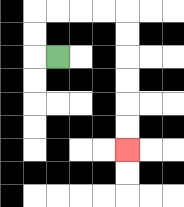{'start': '[2, 2]', 'end': '[5, 6]', 'path_directions': 'L,U,U,R,R,R,R,D,D,D,D,D,D', 'path_coordinates': '[[2, 2], [1, 2], [1, 1], [1, 0], [2, 0], [3, 0], [4, 0], [5, 0], [5, 1], [5, 2], [5, 3], [5, 4], [5, 5], [5, 6]]'}